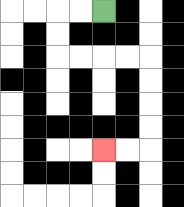{'start': '[4, 0]', 'end': '[4, 6]', 'path_directions': 'L,L,D,D,R,R,R,R,D,D,D,D,L,L', 'path_coordinates': '[[4, 0], [3, 0], [2, 0], [2, 1], [2, 2], [3, 2], [4, 2], [5, 2], [6, 2], [6, 3], [6, 4], [6, 5], [6, 6], [5, 6], [4, 6]]'}